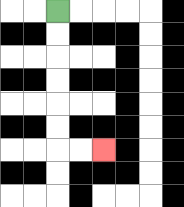{'start': '[2, 0]', 'end': '[4, 6]', 'path_directions': 'D,D,D,D,D,D,R,R', 'path_coordinates': '[[2, 0], [2, 1], [2, 2], [2, 3], [2, 4], [2, 5], [2, 6], [3, 6], [4, 6]]'}